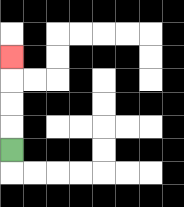{'start': '[0, 6]', 'end': '[0, 2]', 'path_directions': 'U,U,U,U', 'path_coordinates': '[[0, 6], [0, 5], [0, 4], [0, 3], [0, 2]]'}